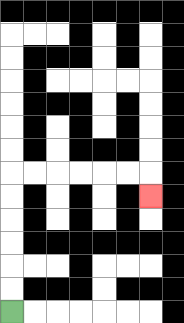{'start': '[0, 13]', 'end': '[6, 8]', 'path_directions': 'U,U,U,U,U,U,R,R,R,R,R,R,D', 'path_coordinates': '[[0, 13], [0, 12], [0, 11], [0, 10], [0, 9], [0, 8], [0, 7], [1, 7], [2, 7], [3, 7], [4, 7], [5, 7], [6, 7], [6, 8]]'}